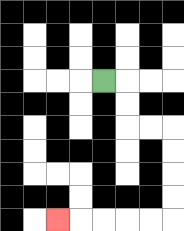{'start': '[4, 3]', 'end': '[2, 9]', 'path_directions': 'R,D,D,R,R,D,D,D,D,L,L,L,L,L', 'path_coordinates': '[[4, 3], [5, 3], [5, 4], [5, 5], [6, 5], [7, 5], [7, 6], [7, 7], [7, 8], [7, 9], [6, 9], [5, 9], [4, 9], [3, 9], [2, 9]]'}